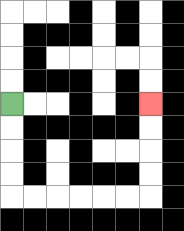{'start': '[0, 4]', 'end': '[6, 4]', 'path_directions': 'D,D,D,D,R,R,R,R,R,R,U,U,U,U', 'path_coordinates': '[[0, 4], [0, 5], [0, 6], [0, 7], [0, 8], [1, 8], [2, 8], [3, 8], [4, 8], [5, 8], [6, 8], [6, 7], [6, 6], [6, 5], [6, 4]]'}